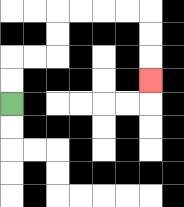{'start': '[0, 4]', 'end': '[6, 3]', 'path_directions': 'U,U,R,R,U,U,R,R,R,R,D,D,D', 'path_coordinates': '[[0, 4], [0, 3], [0, 2], [1, 2], [2, 2], [2, 1], [2, 0], [3, 0], [4, 0], [5, 0], [6, 0], [6, 1], [6, 2], [6, 3]]'}